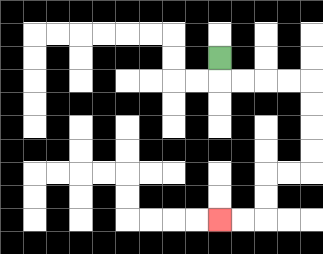{'start': '[9, 2]', 'end': '[9, 9]', 'path_directions': 'D,R,R,R,R,D,D,D,D,L,L,D,D,L,L', 'path_coordinates': '[[9, 2], [9, 3], [10, 3], [11, 3], [12, 3], [13, 3], [13, 4], [13, 5], [13, 6], [13, 7], [12, 7], [11, 7], [11, 8], [11, 9], [10, 9], [9, 9]]'}